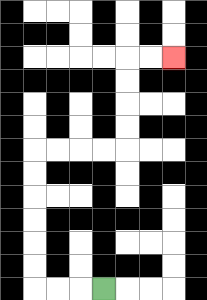{'start': '[4, 12]', 'end': '[7, 2]', 'path_directions': 'L,L,L,U,U,U,U,U,U,R,R,R,R,U,U,U,U,R,R', 'path_coordinates': '[[4, 12], [3, 12], [2, 12], [1, 12], [1, 11], [1, 10], [1, 9], [1, 8], [1, 7], [1, 6], [2, 6], [3, 6], [4, 6], [5, 6], [5, 5], [5, 4], [5, 3], [5, 2], [6, 2], [7, 2]]'}